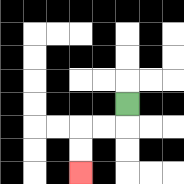{'start': '[5, 4]', 'end': '[3, 7]', 'path_directions': 'D,L,L,D,D', 'path_coordinates': '[[5, 4], [5, 5], [4, 5], [3, 5], [3, 6], [3, 7]]'}